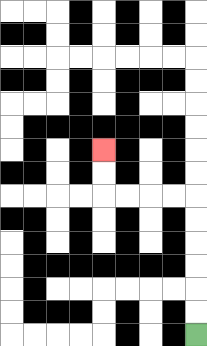{'start': '[8, 14]', 'end': '[4, 6]', 'path_directions': 'U,U,U,U,U,U,L,L,L,L,U,U', 'path_coordinates': '[[8, 14], [8, 13], [8, 12], [8, 11], [8, 10], [8, 9], [8, 8], [7, 8], [6, 8], [5, 8], [4, 8], [4, 7], [4, 6]]'}